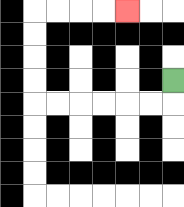{'start': '[7, 3]', 'end': '[5, 0]', 'path_directions': 'D,L,L,L,L,L,L,U,U,U,U,R,R,R,R', 'path_coordinates': '[[7, 3], [7, 4], [6, 4], [5, 4], [4, 4], [3, 4], [2, 4], [1, 4], [1, 3], [1, 2], [1, 1], [1, 0], [2, 0], [3, 0], [4, 0], [5, 0]]'}